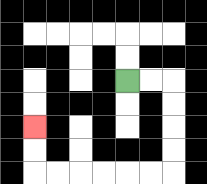{'start': '[5, 3]', 'end': '[1, 5]', 'path_directions': 'R,R,D,D,D,D,L,L,L,L,L,L,U,U', 'path_coordinates': '[[5, 3], [6, 3], [7, 3], [7, 4], [7, 5], [7, 6], [7, 7], [6, 7], [5, 7], [4, 7], [3, 7], [2, 7], [1, 7], [1, 6], [1, 5]]'}